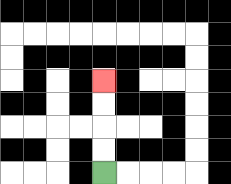{'start': '[4, 7]', 'end': '[4, 3]', 'path_directions': 'U,U,U,U', 'path_coordinates': '[[4, 7], [4, 6], [4, 5], [4, 4], [4, 3]]'}